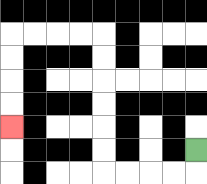{'start': '[8, 6]', 'end': '[0, 5]', 'path_directions': 'D,L,L,L,L,U,U,U,U,U,U,L,L,L,L,D,D,D,D', 'path_coordinates': '[[8, 6], [8, 7], [7, 7], [6, 7], [5, 7], [4, 7], [4, 6], [4, 5], [4, 4], [4, 3], [4, 2], [4, 1], [3, 1], [2, 1], [1, 1], [0, 1], [0, 2], [0, 3], [0, 4], [0, 5]]'}